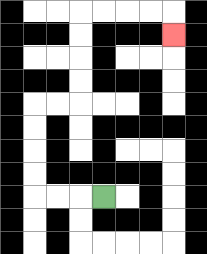{'start': '[4, 8]', 'end': '[7, 1]', 'path_directions': 'L,L,L,U,U,U,U,R,R,U,U,U,U,R,R,R,R,D', 'path_coordinates': '[[4, 8], [3, 8], [2, 8], [1, 8], [1, 7], [1, 6], [1, 5], [1, 4], [2, 4], [3, 4], [3, 3], [3, 2], [3, 1], [3, 0], [4, 0], [5, 0], [6, 0], [7, 0], [7, 1]]'}